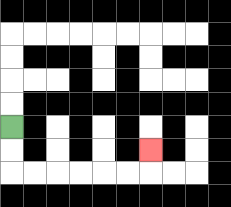{'start': '[0, 5]', 'end': '[6, 6]', 'path_directions': 'D,D,R,R,R,R,R,R,U', 'path_coordinates': '[[0, 5], [0, 6], [0, 7], [1, 7], [2, 7], [3, 7], [4, 7], [5, 7], [6, 7], [6, 6]]'}